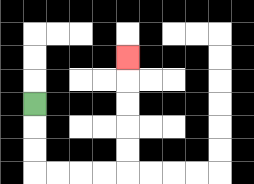{'start': '[1, 4]', 'end': '[5, 2]', 'path_directions': 'D,D,D,R,R,R,R,U,U,U,U,U', 'path_coordinates': '[[1, 4], [1, 5], [1, 6], [1, 7], [2, 7], [3, 7], [4, 7], [5, 7], [5, 6], [5, 5], [5, 4], [5, 3], [5, 2]]'}